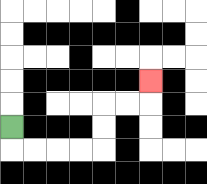{'start': '[0, 5]', 'end': '[6, 3]', 'path_directions': 'D,R,R,R,R,U,U,R,R,U', 'path_coordinates': '[[0, 5], [0, 6], [1, 6], [2, 6], [3, 6], [4, 6], [4, 5], [4, 4], [5, 4], [6, 4], [6, 3]]'}